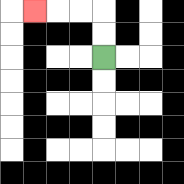{'start': '[4, 2]', 'end': '[1, 0]', 'path_directions': 'U,U,L,L,L', 'path_coordinates': '[[4, 2], [4, 1], [4, 0], [3, 0], [2, 0], [1, 0]]'}